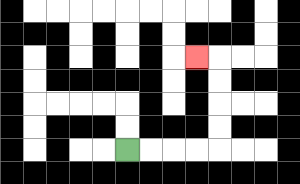{'start': '[5, 6]', 'end': '[8, 2]', 'path_directions': 'R,R,R,R,U,U,U,U,L', 'path_coordinates': '[[5, 6], [6, 6], [7, 6], [8, 6], [9, 6], [9, 5], [9, 4], [9, 3], [9, 2], [8, 2]]'}